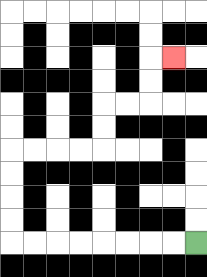{'start': '[8, 10]', 'end': '[7, 2]', 'path_directions': 'L,L,L,L,L,L,L,L,U,U,U,U,R,R,R,R,U,U,R,R,U,U,R', 'path_coordinates': '[[8, 10], [7, 10], [6, 10], [5, 10], [4, 10], [3, 10], [2, 10], [1, 10], [0, 10], [0, 9], [0, 8], [0, 7], [0, 6], [1, 6], [2, 6], [3, 6], [4, 6], [4, 5], [4, 4], [5, 4], [6, 4], [6, 3], [6, 2], [7, 2]]'}